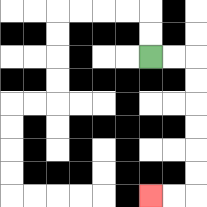{'start': '[6, 2]', 'end': '[6, 8]', 'path_directions': 'R,R,D,D,D,D,D,D,L,L', 'path_coordinates': '[[6, 2], [7, 2], [8, 2], [8, 3], [8, 4], [8, 5], [8, 6], [8, 7], [8, 8], [7, 8], [6, 8]]'}